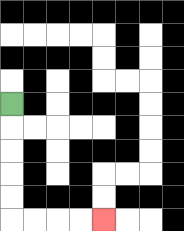{'start': '[0, 4]', 'end': '[4, 9]', 'path_directions': 'D,D,D,D,D,R,R,R,R', 'path_coordinates': '[[0, 4], [0, 5], [0, 6], [0, 7], [0, 8], [0, 9], [1, 9], [2, 9], [3, 9], [4, 9]]'}